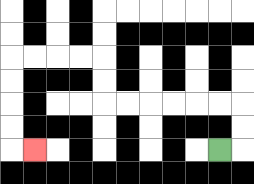{'start': '[9, 6]', 'end': '[1, 6]', 'path_directions': 'R,U,U,L,L,L,L,L,L,U,U,L,L,L,L,D,D,D,D,R', 'path_coordinates': '[[9, 6], [10, 6], [10, 5], [10, 4], [9, 4], [8, 4], [7, 4], [6, 4], [5, 4], [4, 4], [4, 3], [4, 2], [3, 2], [2, 2], [1, 2], [0, 2], [0, 3], [0, 4], [0, 5], [0, 6], [1, 6]]'}